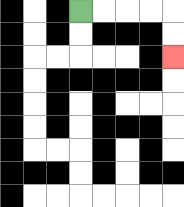{'start': '[3, 0]', 'end': '[7, 2]', 'path_directions': 'R,R,R,R,D,D', 'path_coordinates': '[[3, 0], [4, 0], [5, 0], [6, 0], [7, 0], [7, 1], [7, 2]]'}